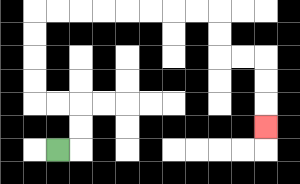{'start': '[2, 6]', 'end': '[11, 5]', 'path_directions': 'R,U,U,L,L,U,U,U,U,R,R,R,R,R,R,R,R,D,D,R,R,D,D,D', 'path_coordinates': '[[2, 6], [3, 6], [3, 5], [3, 4], [2, 4], [1, 4], [1, 3], [1, 2], [1, 1], [1, 0], [2, 0], [3, 0], [4, 0], [5, 0], [6, 0], [7, 0], [8, 0], [9, 0], [9, 1], [9, 2], [10, 2], [11, 2], [11, 3], [11, 4], [11, 5]]'}